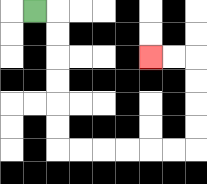{'start': '[1, 0]', 'end': '[6, 2]', 'path_directions': 'R,D,D,D,D,D,D,R,R,R,R,R,R,U,U,U,U,L,L', 'path_coordinates': '[[1, 0], [2, 0], [2, 1], [2, 2], [2, 3], [2, 4], [2, 5], [2, 6], [3, 6], [4, 6], [5, 6], [6, 6], [7, 6], [8, 6], [8, 5], [8, 4], [8, 3], [8, 2], [7, 2], [6, 2]]'}